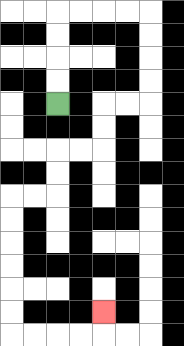{'start': '[2, 4]', 'end': '[4, 13]', 'path_directions': 'U,U,U,U,R,R,R,R,D,D,D,D,L,L,D,D,L,L,D,D,L,L,D,D,D,D,D,D,R,R,R,R,U', 'path_coordinates': '[[2, 4], [2, 3], [2, 2], [2, 1], [2, 0], [3, 0], [4, 0], [5, 0], [6, 0], [6, 1], [6, 2], [6, 3], [6, 4], [5, 4], [4, 4], [4, 5], [4, 6], [3, 6], [2, 6], [2, 7], [2, 8], [1, 8], [0, 8], [0, 9], [0, 10], [0, 11], [0, 12], [0, 13], [0, 14], [1, 14], [2, 14], [3, 14], [4, 14], [4, 13]]'}